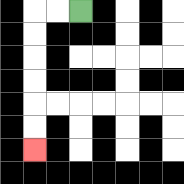{'start': '[3, 0]', 'end': '[1, 6]', 'path_directions': 'L,L,D,D,D,D,D,D', 'path_coordinates': '[[3, 0], [2, 0], [1, 0], [1, 1], [1, 2], [1, 3], [1, 4], [1, 5], [1, 6]]'}